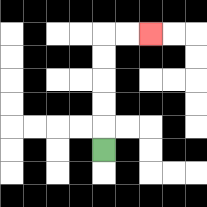{'start': '[4, 6]', 'end': '[6, 1]', 'path_directions': 'U,U,U,U,U,R,R', 'path_coordinates': '[[4, 6], [4, 5], [4, 4], [4, 3], [4, 2], [4, 1], [5, 1], [6, 1]]'}